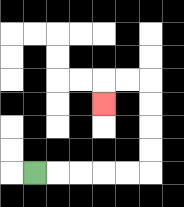{'start': '[1, 7]', 'end': '[4, 4]', 'path_directions': 'R,R,R,R,R,U,U,U,U,L,L,D', 'path_coordinates': '[[1, 7], [2, 7], [3, 7], [4, 7], [5, 7], [6, 7], [6, 6], [6, 5], [6, 4], [6, 3], [5, 3], [4, 3], [4, 4]]'}